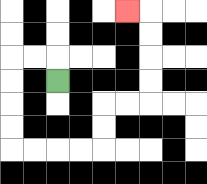{'start': '[2, 3]', 'end': '[5, 0]', 'path_directions': 'U,L,L,D,D,D,D,R,R,R,R,U,U,R,R,U,U,U,U,L', 'path_coordinates': '[[2, 3], [2, 2], [1, 2], [0, 2], [0, 3], [0, 4], [0, 5], [0, 6], [1, 6], [2, 6], [3, 6], [4, 6], [4, 5], [4, 4], [5, 4], [6, 4], [6, 3], [6, 2], [6, 1], [6, 0], [5, 0]]'}